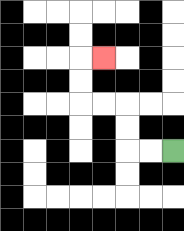{'start': '[7, 6]', 'end': '[4, 2]', 'path_directions': 'L,L,U,U,L,L,U,U,R', 'path_coordinates': '[[7, 6], [6, 6], [5, 6], [5, 5], [5, 4], [4, 4], [3, 4], [3, 3], [3, 2], [4, 2]]'}